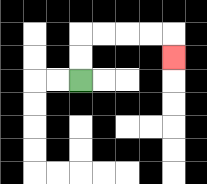{'start': '[3, 3]', 'end': '[7, 2]', 'path_directions': 'U,U,R,R,R,R,D', 'path_coordinates': '[[3, 3], [3, 2], [3, 1], [4, 1], [5, 1], [6, 1], [7, 1], [7, 2]]'}